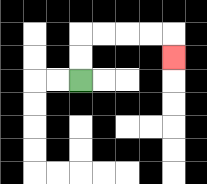{'start': '[3, 3]', 'end': '[7, 2]', 'path_directions': 'U,U,R,R,R,R,D', 'path_coordinates': '[[3, 3], [3, 2], [3, 1], [4, 1], [5, 1], [6, 1], [7, 1], [7, 2]]'}